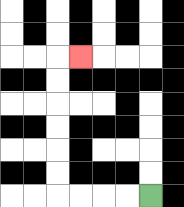{'start': '[6, 8]', 'end': '[3, 2]', 'path_directions': 'L,L,L,L,U,U,U,U,U,U,R', 'path_coordinates': '[[6, 8], [5, 8], [4, 8], [3, 8], [2, 8], [2, 7], [2, 6], [2, 5], [2, 4], [2, 3], [2, 2], [3, 2]]'}